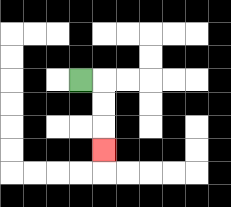{'start': '[3, 3]', 'end': '[4, 6]', 'path_directions': 'R,D,D,D', 'path_coordinates': '[[3, 3], [4, 3], [4, 4], [4, 5], [4, 6]]'}